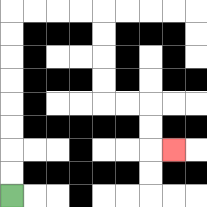{'start': '[0, 8]', 'end': '[7, 6]', 'path_directions': 'U,U,U,U,U,U,U,U,R,R,R,R,D,D,D,D,R,R,D,D,R', 'path_coordinates': '[[0, 8], [0, 7], [0, 6], [0, 5], [0, 4], [0, 3], [0, 2], [0, 1], [0, 0], [1, 0], [2, 0], [3, 0], [4, 0], [4, 1], [4, 2], [4, 3], [4, 4], [5, 4], [6, 4], [6, 5], [6, 6], [7, 6]]'}